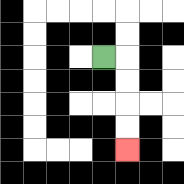{'start': '[4, 2]', 'end': '[5, 6]', 'path_directions': 'R,D,D,D,D', 'path_coordinates': '[[4, 2], [5, 2], [5, 3], [5, 4], [5, 5], [5, 6]]'}